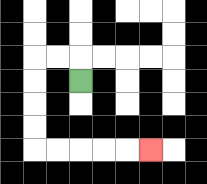{'start': '[3, 3]', 'end': '[6, 6]', 'path_directions': 'U,L,L,D,D,D,D,R,R,R,R,R', 'path_coordinates': '[[3, 3], [3, 2], [2, 2], [1, 2], [1, 3], [1, 4], [1, 5], [1, 6], [2, 6], [3, 6], [4, 6], [5, 6], [6, 6]]'}